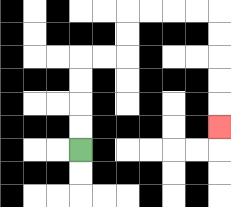{'start': '[3, 6]', 'end': '[9, 5]', 'path_directions': 'U,U,U,U,R,R,U,U,R,R,R,R,D,D,D,D,D', 'path_coordinates': '[[3, 6], [3, 5], [3, 4], [3, 3], [3, 2], [4, 2], [5, 2], [5, 1], [5, 0], [6, 0], [7, 0], [8, 0], [9, 0], [9, 1], [9, 2], [9, 3], [9, 4], [9, 5]]'}